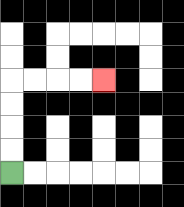{'start': '[0, 7]', 'end': '[4, 3]', 'path_directions': 'U,U,U,U,R,R,R,R', 'path_coordinates': '[[0, 7], [0, 6], [0, 5], [0, 4], [0, 3], [1, 3], [2, 3], [3, 3], [4, 3]]'}